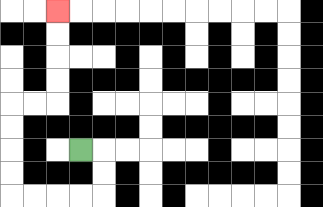{'start': '[3, 6]', 'end': '[2, 0]', 'path_directions': 'R,D,D,L,L,L,L,U,U,U,U,R,R,U,U,U,U', 'path_coordinates': '[[3, 6], [4, 6], [4, 7], [4, 8], [3, 8], [2, 8], [1, 8], [0, 8], [0, 7], [0, 6], [0, 5], [0, 4], [1, 4], [2, 4], [2, 3], [2, 2], [2, 1], [2, 0]]'}